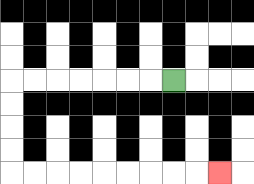{'start': '[7, 3]', 'end': '[9, 7]', 'path_directions': 'L,L,L,L,L,L,L,D,D,D,D,R,R,R,R,R,R,R,R,R', 'path_coordinates': '[[7, 3], [6, 3], [5, 3], [4, 3], [3, 3], [2, 3], [1, 3], [0, 3], [0, 4], [0, 5], [0, 6], [0, 7], [1, 7], [2, 7], [3, 7], [4, 7], [5, 7], [6, 7], [7, 7], [8, 7], [9, 7]]'}